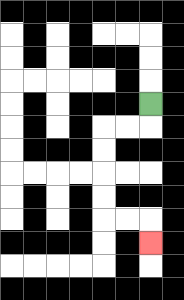{'start': '[6, 4]', 'end': '[6, 10]', 'path_directions': 'D,L,L,D,D,D,D,R,R,D', 'path_coordinates': '[[6, 4], [6, 5], [5, 5], [4, 5], [4, 6], [4, 7], [4, 8], [4, 9], [5, 9], [6, 9], [6, 10]]'}